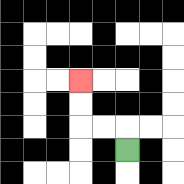{'start': '[5, 6]', 'end': '[3, 3]', 'path_directions': 'U,L,L,U,U', 'path_coordinates': '[[5, 6], [5, 5], [4, 5], [3, 5], [3, 4], [3, 3]]'}